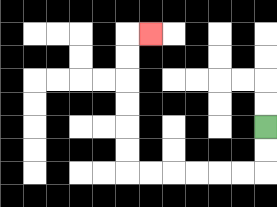{'start': '[11, 5]', 'end': '[6, 1]', 'path_directions': 'D,D,L,L,L,L,L,L,U,U,U,U,U,U,R', 'path_coordinates': '[[11, 5], [11, 6], [11, 7], [10, 7], [9, 7], [8, 7], [7, 7], [6, 7], [5, 7], [5, 6], [5, 5], [5, 4], [5, 3], [5, 2], [5, 1], [6, 1]]'}